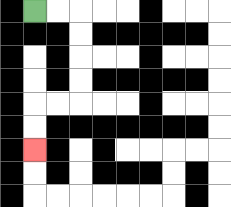{'start': '[1, 0]', 'end': '[1, 6]', 'path_directions': 'R,R,D,D,D,D,L,L,D,D', 'path_coordinates': '[[1, 0], [2, 0], [3, 0], [3, 1], [3, 2], [3, 3], [3, 4], [2, 4], [1, 4], [1, 5], [1, 6]]'}